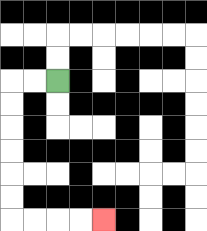{'start': '[2, 3]', 'end': '[4, 9]', 'path_directions': 'L,L,D,D,D,D,D,D,R,R,R,R', 'path_coordinates': '[[2, 3], [1, 3], [0, 3], [0, 4], [0, 5], [0, 6], [0, 7], [0, 8], [0, 9], [1, 9], [2, 9], [3, 9], [4, 9]]'}